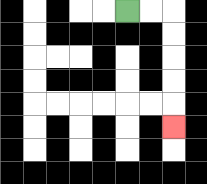{'start': '[5, 0]', 'end': '[7, 5]', 'path_directions': 'R,R,D,D,D,D,D', 'path_coordinates': '[[5, 0], [6, 0], [7, 0], [7, 1], [7, 2], [7, 3], [7, 4], [7, 5]]'}